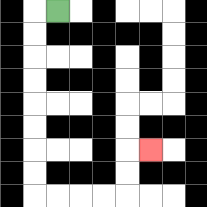{'start': '[2, 0]', 'end': '[6, 6]', 'path_directions': 'L,D,D,D,D,D,D,D,D,R,R,R,R,U,U,R', 'path_coordinates': '[[2, 0], [1, 0], [1, 1], [1, 2], [1, 3], [1, 4], [1, 5], [1, 6], [1, 7], [1, 8], [2, 8], [3, 8], [4, 8], [5, 8], [5, 7], [5, 6], [6, 6]]'}